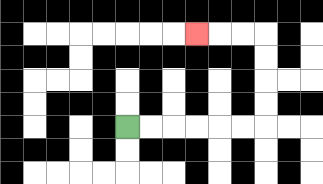{'start': '[5, 5]', 'end': '[8, 1]', 'path_directions': 'R,R,R,R,R,R,U,U,U,U,L,L,L', 'path_coordinates': '[[5, 5], [6, 5], [7, 5], [8, 5], [9, 5], [10, 5], [11, 5], [11, 4], [11, 3], [11, 2], [11, 1], [10, 1], [9, 1], [8, 1]]'}